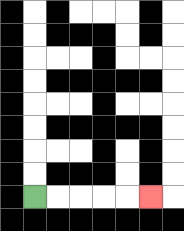{'start': '[1, 8]', 'end': '[6, 8]', 'path_directions': 'R,R,R,R,R', 'path_coordinates': '[[1, 8], [2, 8], [3, 8], [4, 8], [5, 8], [6, 8]]'}